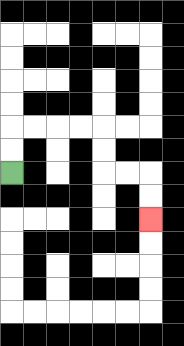{'start': '[0, 7]', 'end': '[6, 9]', 'path_directions': 'U,U,R,R,R,R,D,D,R,R,D,D', 'path_coordinates': '[[0, 7], [0, 6], [0, 5], [1, 5], [2, 5], [3, 5], [4, 5], [4, 6], [4, 7], [5, 7], [6, 7], [6, 8], [6, 9]]'}